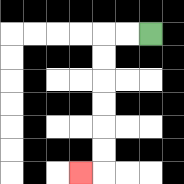{'start': '[6, 1]', 'end': '[3, 7]', 'path_directions': 'L,L,D,D,D,D,D,D,L', 'path_coordinates': '[[6, 1], [5, 1], [4, 1], [4, 2], [4, 3], [4, 4], [4, 5], [4, 6], [4, 7], [3, 7]]'}